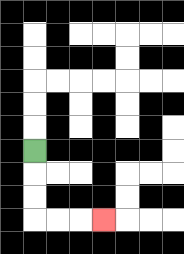{'start': '[1, 6]', 'end': '[4, 9]', 'path_directions': 'D,D,D,R,R,R', 'path_coordinates': '[[1, 6], [1, 7], [1, 8], [1, 9], [2, 9], [3, 9], [4, 9]]'}